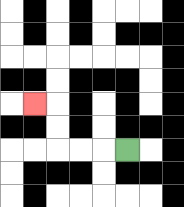{'start': '[5, 6]', 'end': '[1, 4]', 'path_directions': 'L,L,L,U,U,L', 'path_coordinates': '[[5, 6], [4, 6], [3, 6], [2, 6], [2, 5], [2, 4], [1, 4]]'}